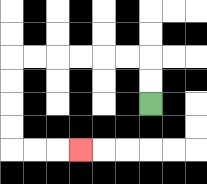{'start': '[6, 4]', 'end': '[3, 6]', 'path_directions': 'U,U,L,L,L,L,L,L,D,D,D,D,R,R,R', 'path_coordinates': '[[6, 4], [6, 3], [6, 2], [5, 2], [4, 2], [3, 2], [2, 2], [1, 2], [0, 2], [0, 3], [0, 4], [0, 5], [0, 6], [1, 6], [2, 6], [3, 6]]'}